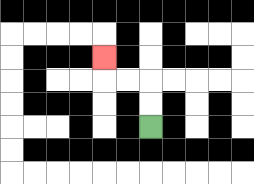{'start': '[6, 5]', 'end': '[4, 2]', 'path_directions': 'U,U,L,L,U', 'path_coordinates': '[[6, 5], [6, 4], [6, 3], [5, 3], [4, 3], [4, 2]]'}